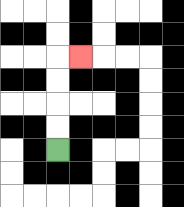{'start': '[2, 6]', 'end': '[3, 2]', 'path_directions': 'U,U,U,U,R', 'path_coordinates': '[[2, 6], [2, 5], [2, 4], [2, 3], [2, 2], [3, 2]]'}